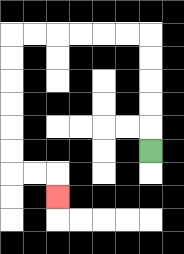{'start': '[6, 6]', 'end': '[2, 8]', 'path_directions': 'U,U,U,U,U,L,L,L,L,L,L,D,D,D,D,D,D,R,R,D', 'path_coordinates': '[[6, 6], [6, 5], [6, 4], [6, 3], [6, 2], [6, 1], [5, 1], [4, 1], [3, 1], [2, 1], [1, 1], [0, 1], [0, 2], [0, 3], [0, 4], [0, 5], [0, 6], [0, 7], [1, 7], [2, 7], [2, 8]]'}